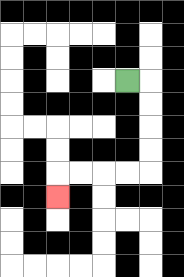{'start': '[5, 3]', 'end': '[2, 8]', 'path_directions': 'R,D,D,D,D,L,L,L,L,D', 'path_coordinates': '[[5, 3], [6, 3], [6, 4], [6, 5], [6, 6], [6, 7], [5, 7], [4, 7], [3, 7], [2, 7], [2, 8]]'}